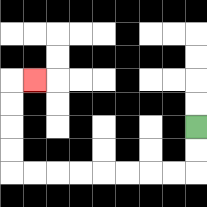{'start': '[8, 5]', 'end': '[1, 3]', 'path_directions': 'D,D,L,L,L,L,L,L,L,L,U,U,U,U,R', 'path_coordinates': '[[8, 5], [8, 6], [8, 7], [7, 7], [6, 7], [5, 7], [4, 7], [3, 7], [2, 7], [1, 7], [0, 7], [0, 6], [0, 5], [0, 4], [0, 3], [1, 3]]'}